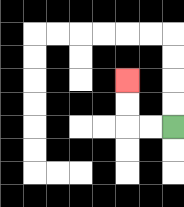{'start': '[7, 5]', 'end': '[5, 3]', 'path_directions': 'L,L,U,U', 'path_coordinates': '[[7, 5], [6, 5], [5, 5], [5, 4], [5, 3]]'}